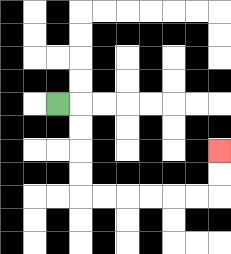{'start': '[2, 4]', 'end': '[9, 6]', 'path_directions': 'R,D,D,D,D,R,R,R,R,R,R,U,U', 'path_coordinates': '[[2, 4], [3, 4], [3, 5], [3, 6], [3, 7], [3, 8], [4, 8], [5, 8], [6, 8], [7, 8], [8, 8], [9, 8], [9, 7], [9, 6]]'}